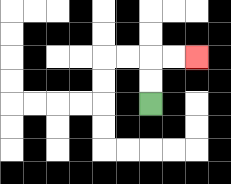{'start': '[6, 4]', 'end': '[8, 2]', 'path_directions': 'U,U,R,R', 'path_coordinates': '[[6, 4], [6, 3], [6, 2], [7, 2], [8, 2]]'}